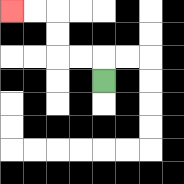{'start': '[4, 3]', 'end': '[0, 0]', 'path_directions': 'U,L,L,U,U,L,L', 'path_coordinates': '[[4, 3], [4, 2], [3, 2], [2, 2], [2, 1], [2, 0], [1, 0], [0, 0]]'}